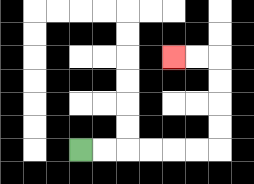{'start': '[3, 6]', 'end': '[7, 2]', 'path_directions': 'R,R,R,R,R,R,U,U,U,U,L,L', 'path_coordinates': '[[3, 6], [4, 6], [5, 6], [6, 6], [7, 6], [8, 6], [9, 6], [9, 5], [9, 4], [9, 3], [9, 2], [8, 2], [7, 2]]'}